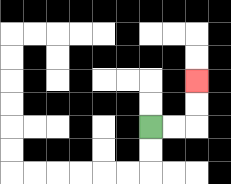{'start': '[6, 5]', 'end': '[8, 3]', 'path_directions': 'R,R,U,U', 'path_coordinates': '[[6, 5], [7, 5], [8, 5], [8, 4], [8, 3]]'}